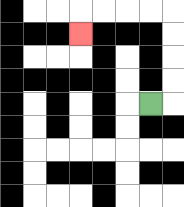{'start': '[6, 4]', 'end': '[3, 1]', 'path_directions': 'R,U,U,U,U,L,L,L,L,D', 'path_coordinates': '[[6, 4], [7, 4], [7, 3], [7, 2], [7, 1], [7, 0], [6, 0], [5, 0], [4, 0], [3, 0], [3, 1]]'}